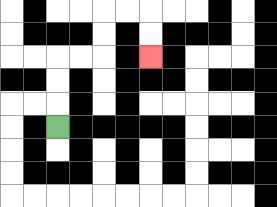{'start': '[2, 5]', 'end': '[6, 2]', 'path_directions': 'U,U,U,R,R,U,U,R,R,D,D', 'path_coordinates': '[[2, 5], [2, 4], [2, 3], [2, 2], [3, 2], [4, 2], [4, 1], [4, 0], [5, 0], [6, 0], [6, 1], [6, 2]]'}